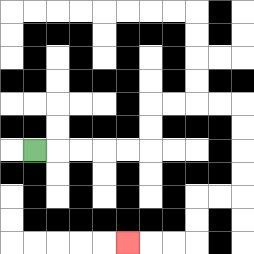{'start': '[1, 6]', 'end': '[5, 10]', 'path_directions': 'R,R,R,R,R,U,U,R,R,R,R,D,D,D,D,L,L,D,D,L,L,L', 'path_coordinates': '[[1, 6], [2, 6], [3, 6], [4, 6], [5, 6], [6, 6], [6, 5], [6, 4], [7, 4], [8, 4], [9, 4], [10, 4], [10, 5], [10, 6], [10, 7], [10, 8], [9, 8], [8, 8], [8, 9], [8, 10], [7, 10], [6, 10], [5, 10]]'}